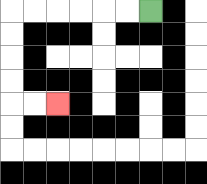{'start': '[6, 0]', 'end': '[2, 4]', 'path_directions': 'L,L,L,L,L,L,D,D,D,D,R,R', 'path_coordinates': '[[6, 0], [5, 0], [4, 0], [3, 0], [2, 0], [1, 0], [0, 0], [0, 1], [0, 2], [0, 3], [0, 4], [1, 4], [2, 4]]'}